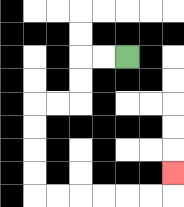{'start': '[5, 2]', 'end': '[7, 7]', 'path_directions': 'L,L,D,D,L,L,D,D,D,D,R,R,R,R,R,R,U', 'path_coordinates': '[[5, 2], [4, 2], [3, 2], [3, 3], [3, 4], [2, 4], [1, 4], [1, 5], [1, 6], [1, 7], [1, 8], [2, 8], [3, 8], [4, 8], [5, 8], [6, 8], [7, 8], [7, 7]]'}